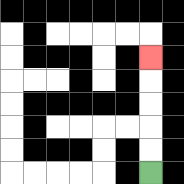{'start': '[6, 7]', 'end': '[6, 2]', 'path_directions': 'U,U,U,U,U', 'path_coordinates': '[[6, 7], [6, 6], [6, 5], [6, 4], [6, 3], [6, 2]]'}